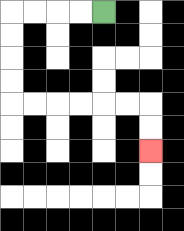{'start': '[4, 0]', 'end': '[6, 6]', 'path_directions': 'L,L,L,L,D,D,D,D,R,R,R,R,R,R,D,D', 'path_coordinates': '[[4, 0], [3, 0], [2, 0], [1, 0], [0, 0], [0, 1], [0, 2], [0, 3], [0, 4], [1, 4], [2, 4], [3, 4], [4, 4], [5, 4], [6, 4], [6, 5], [6, 6]]'}